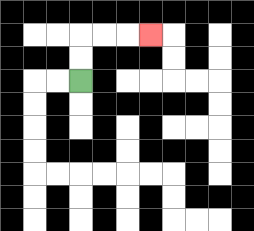{'start': '[3, 3]', 'end': '[6, 1]', 'path_directions': 'U,U,R,R,R', 'path_coordinates': '[[3, 3], [3, 2], [3, 1], [4, 1], [5, 1], [6, 1]]'}